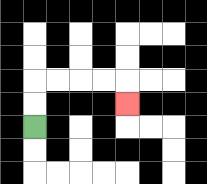{'start': '[1, 5]', 'end': '[5, 4]', 'path_directions': 'U,U,R,R,R,R,D', 'path_coordinates': '[[1, 5], [1, 4], [1, 3], [2, 3], [3, 3], [4, 3], [5, 3], [5, 4]]'}